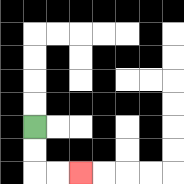{'start': '[1, 5]', 'end': '[3, 7]', 'path_directions': 'D,D,R,R', 'path_coordinates': '[[1, 5], [1, 6], [1, 7], [2, 7], [3, 7]]'}